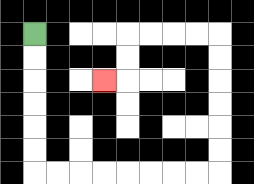{'start': '[1, 1]', 'end': '[4, 3]', 'path_directions': 'D,D,D,D,D,D,R,R,R,R,R,R,R,R,U,U,U,U,U,U,L,L,L,L,D,D,L', 'path_coordinates': '[[1, 1], [1, 2], [1, 3], [1, 4], [1, 5], [1, 6], [1, 7], [2, 7], [3, 7], [4, 7], [5, 7], [6, 7], [7, 7], [8, 7], [9, 7], [9, 6], [9, 5], [9, 4], [9, 3], [9, 2], [9, 1], [8, 1], [7, 1], [6, 1], [5, 1], [5, 2], [5, 3], [4, 3]]'}